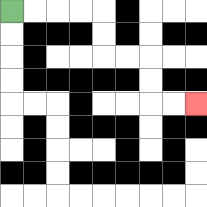{'start': '[0, 0]', 'end': '[8, 4]', 'path_directions': 'R,R,R,R,D,D,R,R,D,D,R,R', 'path_coordinates': '[[0, 0], [1, 0], [2, 0], [3, 0], [4, 0], [4, 1], [4, 2], [5, 2], [6, 2], [6, 3], [6, 4], [7, 4], [8, 4]]'}